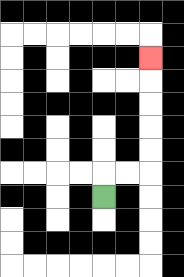{'start': '[4, 8]', 'end': '[6, 2]', 'path_directions': 'U,R,R,U,U,U,U,U', 'path_coordinates': '[[4, 8], [4, 7], [5, 7], [6, 7], [6, 6], [6, 5], [6, 4], [6, 3], [6, 2]]'}